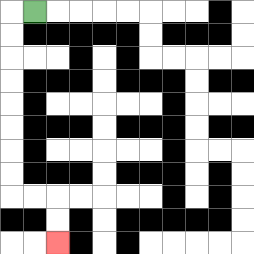{'start': '[1, 0]', 'end': '[2, 10]', 'path_directions': 'L,D,D,D,D,D,D,D,D,R,R,D,D', 'path_coordinates': '[[1, 0], [0, 0], [0, 1], [0, 2], [0, 3], [0, 4], [0, 5], [0, 6], [0, 7], [0, 8], [1, 8], [2, 8], [2, 9], [2, 10]]'}